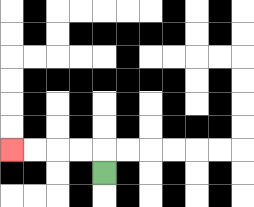{'start': '[4, 7]', 'end': '[0, 6]', 'path_directions': 'U,L,L,L,L', 'path_coordinates': '[[4, 7], [4, 6], [3, 6], [2, 6], [1, 6], [0, 6]]'}